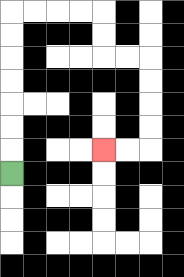{'start': '[0, 7]', 'end': '[4, 6]', 'path_directions': 'U,U,U,U,U,U,U,R,R,R,R,D,D,R,R,D,D,D,D,L,L', 'path_coordinates': '[[0, 7], [0, 6], [0, 5], [0, 4], [0, 3], [0, 2], [0, 1], [0, 0], [1, 0], [2, 0], [3, 0], [4, 0], [4, 1], [4, 2], [5, 2], [6, 2], [6, 3], [6, 4], [6, 5], [6, 6], [5, 6], [4, 6]]'}